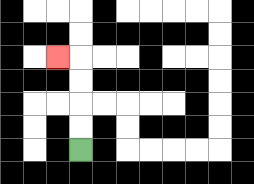{'start': '[3, 6]', 'end': '[2, 2]', 'path_directions': 'U,U,U,U,L', 'path_coordinates': '[[3, 6], [3, 5], [3, 4], [3, 3], [3, 2], [2, 2]]'}